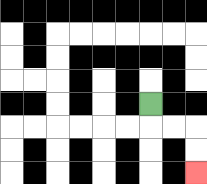{'start': '[6, 4]', 'end': '[8, 7]', 'path_directions': 'D,R,R,D,D', 'path_coordinates': '[[6, 4], [6, 5], [7, 5], [8, 5], [8, 6], [8, 7]]'}